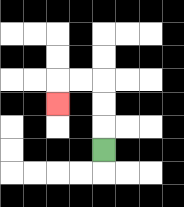{'start': '[4, 6]', 'end': '[2, 4]', 'path_directions': 'U,U,U,L,L,D', 'path_coordinates': '[[4, 6], [4, 5], [4, 4], [4, 3], [3, 3], [2, 3], [2, 4]]'}